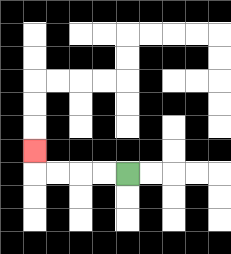{'start': '[5, 7]', 'end': '[1, 6]', 'path_directions': 'L,L,L,L,U', 'path_coordinates': '[[5, 7], [4, 7], [3, 7], [2, 7], [1, 7], [1, 6]]'}